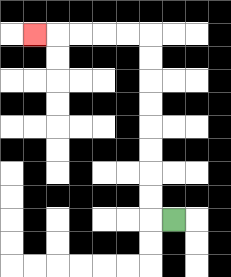{'start': '[7, 9]', 'end': '[1, 1]', 'path_directions': 'L,U,U,U,U,U,U,U,U,L,L,L,L,L', 'path_coordinates': '[[7, 9], [6, 9], [6, 8], [6, 7], [6, 6], [6, 5], [6, 4], [6, 3], [6, 2], [6, 1], [5, 1], [4, 1], [3, 1], [2, 1], [1, 1]]'}